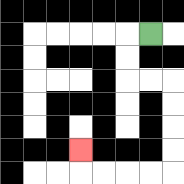{'start': '[6, 1]', 'end': '[3, 6]', 'path_directions': 'L,D,D,R,R,D,D,D,D,L,L,L,L,U', 'path_coordinates': '[[6, 1], [5, 1], [5, 2], [5, 3], [6, 3], [7, 3], [7, 4], [7, 5], [7, 6], [7, 7], [6, 7], [5, 7], [4, 7], [3, 7], [3, 6]]'}